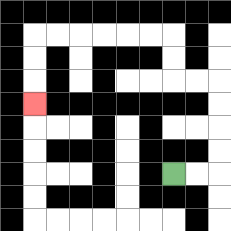{'start': '[7, 7]', 'end': '[1, 4]', 'path_directions': 'R,R,U,U,U,U,L,L,U,U,L,L,L,L,L,L,D,D,D', 'path_coordinates': '[[7, 7], [8, 7], [9, 7], [9, 6], [9, 5], [9, 4], [9, 3], [8, 3], [7, 3], [7, 2], [7, 1], [6, 1], [5, 1], [4, 1], [3, 1], [2, 1], [1, 1], [1, 2], [1, 3], [1, 4]]'}